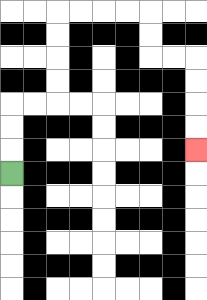{'start': '[0, 7]', 'end': '[8, 6]', 'path_directions': 'U,U,U,R,R,U,U,U,U,R,R,R,R,D,D,R,R,D,D,D,D', 'path_coordinates': '[[0, 7], [0, 6], [0, 5], [0, 4], [1, 4], [2, 4], [2, 3], [2, 2], [2, 1], [2, 0], [3, 0], [4, 0], [5, 0], [6, 0], [6, 1], [6, 2], [7, 2], [8, 2], [8, 3], [8, 4], [8, 5], [8, 6]]'}